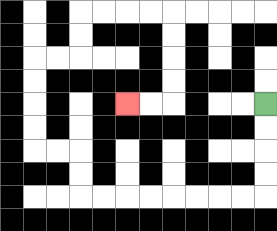{'start': '[11, 4]', 'end': '[5, 4]', 'path_directions': 'D,D,D,D,L,L,L,L,L,L,L,L,U,U,L,L,U,U,U,U,R,R,U,U,R,R,R,R,D,D,D,D,L,L', 'path_coordinates': '[[11, 4], [11, 5], [11, 6], [11, 7], [11, 8], [10, 8], [9, 8], [8, 8], [7, 8], [6, 8], [5, 8], [4, 8], [3, 8], [3, 7], [3, 6], [2, 6], [1, 6], [1, 5], [1, 4], [1, 3], [1, 2], [2, 2], [3, 2], [3, 1], [3, 0], [4, 0], [5, 0], [6, 0], [7, 0], [7, 1], [7, 2], [7, 3], [7, 4], [6, 4], [5, 4]]'}